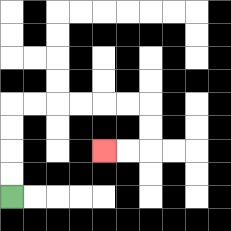{'start': '[0, 8]', 'end': '[4, 6]', 'path_directions': 'U,U,U,U,R,R,R,R,R,R,D,D,L,L', 'path_coordinates': '[[0, 8], [0, 7], [0, 6], [0, 5], [0, 4], [1, 4], [2, 4], [3, 4], [4, 4], [5, 4], [6, 4], [6, 5], [6, 6], [5, 6], [4, 6]]'}